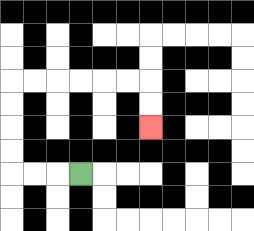{'start': '[3, 7]', 'end': '[6, 5]', 'path_directions': 'L,L,L,U,U,U,U,R,R,R,R,R,R,D,D', 'path_coordinates': '[[3, 7], [2, 7], [1, 7], [0, 7], [0, 6], [0, 5], [0, 4], [0, 3], [1, 3], [2, 3], [3, 3], [4, 3], [5, 3], [6, 3], [6, 4], [6, 5]]'}